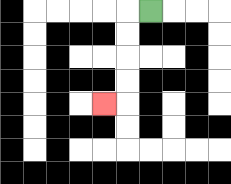{'start': '[6, 0]', 'end': '[4, 4]', 'path_directions': 'L,D,D,D,D,L', 'path_coordinates': '[[6, 0], [5, 0], [5, 1], [5, 2], [5, 3], [5, 4], [4, 4]]'}